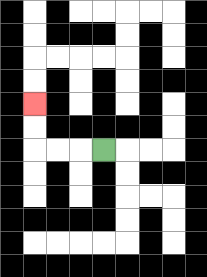{'start': '[4, 6]', 'end': '[1, 4]', 'path_directions': 'L,L,L,U,U', 'path_coordinates': '[[4, 6], [3, 6], [2, 6], [1, 6], [1, 5], [1, 4]]'}